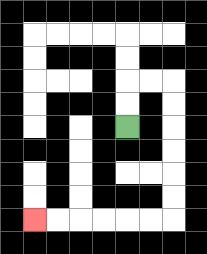{'start': '[5, 5]', 'end': '[1, 9]', 'path_directions': 'U,U,R,R,D,D,D,D,D,D,L,L,L,L,L,L', 'path_coordinates': '[[5, 5], [5, 4], [5, 3], [6, 3], [7, 3], [7, 4], [7, 5], [7, 6], [7, 7], [7, 8], [7, 9], [6, 9], [5, 9], [4, 9], [3, 9], [2, 9], [1, 9]]'}